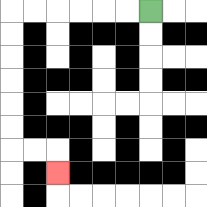{'start': '[6, 0]', 'end': '[2, 7]', 'path_directions': 'L,L,L,L,L,L,D,D,D,D,D,D,R,R,D', 'path_coordinates': '[[6, 0], [5, 0], [4, 0], [3, 0], [2, 0], [1, 0], [0, 0], [0, 1], [0, 2], [0, 3], [0, 4], [0, 5], [0, 6], [1, 6], [2, 6], [2, 7]]'}